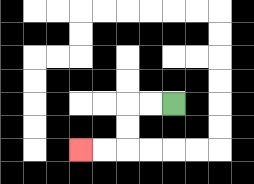{'start': '[7, 4]', 'end': '[3, 6]', 'path_directions': 'L,L,D,D,L,L', 'path_coordinates': '[[7, 4], [6, 4], [5, 4], [5, 5], [5, 6], [4, 6], [3, 6]]'}